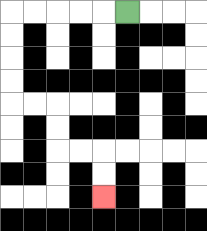{'start': '[5, 0]', 'end': '[4, 8]', 'path_directions': 'L,L,L,L,L,D,D,D,D,R,R,D,D,R,R,D,D', 'path_coordinates': '[[5, 0], [4, 0], [3, 0], [2, 0], [1, 0], [0, 0], [0, 1], [0, 2], [0, 3], [0, 4], [1, 4], [2, 4], [2, 5], [2, 6], [3, 6], [4, 6], [4, 7], [4, 8]]'}